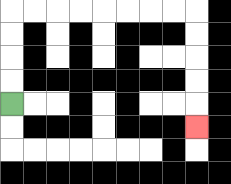{'start': '[0, 4]', 'end': '[8, 5]', 'path_directions': 'U,U,U,U,R,R,R,R,R,R,R,R,D,D,D,D,D', 'path_coordinates': '[[0, 4], [0, 3], [0, 2], [0, 1], [0, 0], [1, 0], [2, 0], [3, 0], [4, 0], [5, 0], [6, 0], [7, 0], [8, 0], [8, 1], [8, 2], [8, 3], [8, 4], [8, 5]]'}